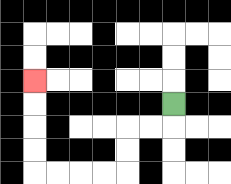{'start': '[7, 4]', 'end': '[1, 3]', 'path_directions': 'D,L,L,D,D,L,L,L,L,U,U,U,U', 'path_coordinates': '[[7, 4], [7, 5], [6, 5], [5, 5], [5, 6], [5, 7], [4, 7], [3, 7], [2, 7], [1, 7], [1, 6], [1, 5], [1, 4], [1, 3]]'}